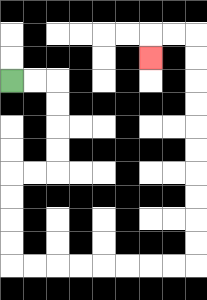{'start': '[0, 3]', 'end': '[6, 2]', 'path_directions': 'R,R,D,D,D,D,L,L,D,D,D,D,R,R,R,R,R,R,R,R,U,U,U,U,U,U,U,U,U,U,L,L,D', 'path_coordinates': '[[0, 3], [1, 3], [2, 3], [2, 4], [2, 5], [2, 6], [2, 7], [1, 7], [0, 7], [0, 8], [0, 9], [0, 10], [0, 11], [1, 11], [2, 11], [3, 11], [4, 11], [5, 11], [6, 11], [7, 11], [8, 11], [8, 10], [8, 9], [8, 8], [8, 7], [8, 6], [8, 5], [8, 4], [8, 3], [8, 2], [8, 1], [7, 1], [6, 1], [6, 2]]'}